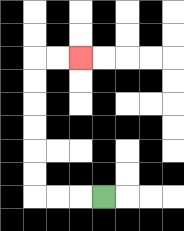{'start': '[4, 8]', 'end': '[3, 2]', 'path_directions': 'L,L,L,U,U,U,U,U,U,R,R', 'path_coordinates': '[[4, 8], [3, 8], [2, 8], [1, 8], [1, 7], [1, 6], [1, 5], [1, 4], [1, 3], [1, 2], [2, 2], [3, 2]]'}